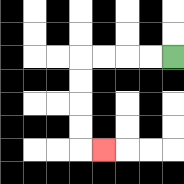{'start': '[7, 2]', 'end': '[4, 6]', 'path_directions': 'L,L,L,L,D,D,D,D,R', 'path_coordinates': '[[7, 2], [6, 2], [5, 2], [4, 2], [3, 2], [3, 3], [3, 4], [3, 5], [3, 6], [4, 6]]'}